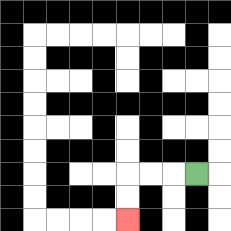{'start': '[8, 7]', 'end': '[5, 9]', 'path_directions': 'L,L,L,D,D', 'path_coordinates': '[[8, 7], [7, 7], [6, 7], [5, 7], [5, 8], [5, 9]]'}